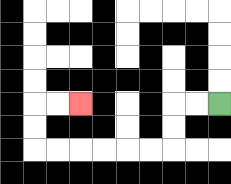{'start': '[9, 4]', 'end': '[3, 4]', 'path_directions': 'L,L,D,D,L,L,L,L,L,L,U,U,R,R', 'path_coordinates': '[[9, 4], [8, 4], [7, 4], [7, 5], [7, 6], [6, 6], [5, 6], [4, 6], [3, 6], [2, 6], [1, 6], [1, 5], [1, 4], [2, 4], [3, 4]]'}